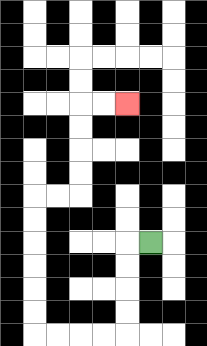{'start': '[6, 10]', 'end': '[5, 4]', 'path_directions': 'L,D,D,D,D,L,L,L,L,U,U,U,U,U,U,R,R,U,U,U,U,R,R', 'path_coordinates': '[[6, 10], [5, 10], [5, 11], [5, 12], [5, 13], [5, 14], [4, 14], [3, 14], [2, 14], [1, 14], [1, 13], [1, 12], [1, 11], [1, 10], [1, 9], [1, 8], [2, 8], [3, 8], [3, 7], [3, 6], [3, 5], [3, 4], [4, 4], [5, 4]]'}